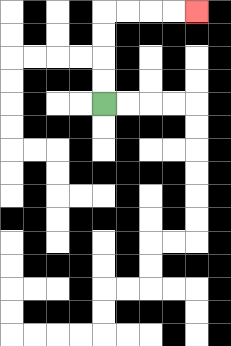{'start': '[4, 4]', 'end': '[8, 0]', 'path_directions': 'U,U,U,U,R,R,R,R', 'path_coordinates': '[[4, 4], [4, 3], [4, 2], [4, 1], [4, 0], [5, 0], [6, 0], [7, 0], [8, 0]]'}